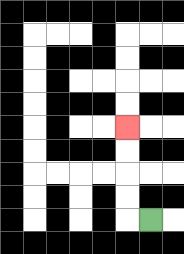{'start': '[6, 9]', 'end': '[5, 5]', 'path_directions': 'L,U,U,U,U', 'path_coordinates': '[[6, 9], [5, 9], [5, 8], [5, 7], [5, 6], [5, 5]]'}